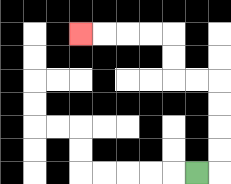{'start': '[8, 7]', 'end': '[3, 1]', 'path_directions': 'R,U,U,U,U,L,L,U,U,L,L,L,L', 'path_coordinates': '[[8, 7], [9, 7], [9, 6], [9, 5], [9, 4], [9, 3], [8, 3], [7, 3], [7, 2], [7, 1], [6, 1], [5, 1], [4, 1], [3, 1]]'}